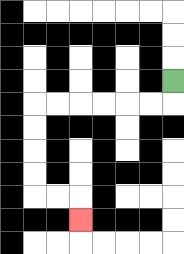{'start': '[7, 3]', 'end': '[3, 9]', 'path_directions': 'D,L,L,L,L,L,L,D,D,D,D,R,R,D', 'path_coordinates': '[[7, 3], [7, 4], [6, 4], [5, 4], [4, 4], [3, 4], [2, 4], [1, 4], [1, 5], [1, 6], [1, 7], [1, 8], [2, 8], [3, 8], [3, 9]]'}